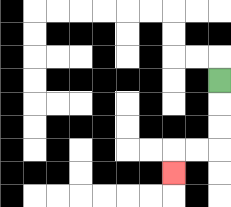{'start': '[9, 3]', 'end': '[7, 7]', 'path_directions': 'D,D,D,L,L,D', 'path_coordinates': '[[9, 3], [9, 4], [9, 5], [9, 6], [8, 6], [7, 6], [7, 7]]'}